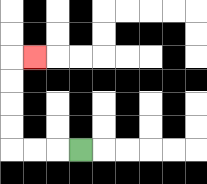{'start': '[3, 6]', 'end': '[1, 2]', 'path_directions': 'L,L,L,U,U,U,U,R', 'path_coordinates': '[[3, 6], [2, 6], [1, 6], [0, 6], [0, 5], [0, 4], [0, 3], [0, 2], [1, 2]]'}